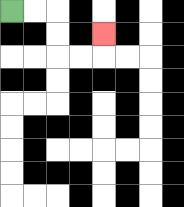{'start': '[0, 0]', 'end': '[4, 1]', 'path_directions': 'R,R,D,D,R,R,U', 'path_coordinates': '[[0, 0], [1, 0], [2, 0], [2, 1], [2, 2], [3, 2], [4, 2], [4, 1]]'}